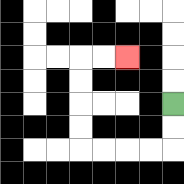{'start': '[7, 4]', 'end': '[5, 2]', 'path_directions': 'D,D,L,L,L,L,U,U,U,U,R,R', 'path_coordinates': '[[7, 4], [7, 5], [7, 6], [6, 6], [5, 6], [4, 6], [3, 6], [3, 5], [3, 4], [3, 3], [3, 2], [4, 2], [5, 2]]'}